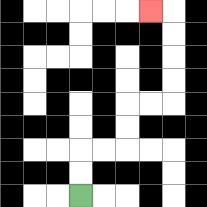{'start': '[3, 8]', 'end': '[6, 0]', 'path_directions': 'U,U,R,R,U,U,R,R,U,U,U,U,L', 'path_coordinates': '[[3, 8], [3, 7], [3, 6], [4, 6], [5, 6], [5, 5], [5, 4], [6, 4], [7, 4], [7, 3], [7, 2], [7, 1], [7, 0], [6, 0]]'}